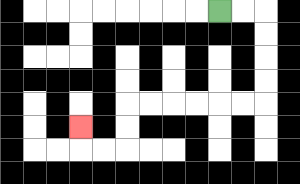{'start': '[9, 0]', 'end': '[3, 5]', 'path_directions': 'R,R,D,D,D,D,L,L,L,L,L,L,D,D,L,L,U', 'path_coordinates': '[[9, 0], [10, 0], [11, 0], [11, 1], [11, 2], [11, 3], [11, 4], [10, 4], [9, 4], [8, 4], [7, 4], [6, 4], [5, 4], [5, 5], [5, 6], [4, 6], [3, 6], [3, 5]]'}